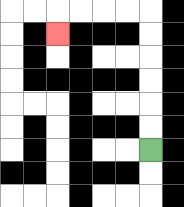{'start': '[6, 6]', 'end': '[2, 1]', 'path_directions': 'U,U,U,U,U,U,L,L,L,L,D', 'path_coordinates': '[[6, 6], [6, 5], [6, 4], [6, 3], [6, 2], [6, 1], [6, 0], [5, 0], [4, 0], [3, 0], [2, 0], [2, 1]]'}